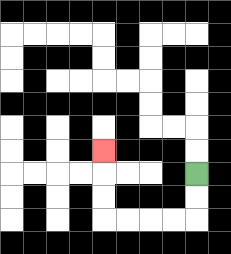{'start': '[8, 7]', 'end': '[4, 6]', 'path_directions': 'D,D,L,L,L,L,U,U,U', 'path_coordinates': '[[8, 7], [8, 8], [8, 9], [7, 9], [6, 9], [5, 9], [4, 9], [4, 8], [4, 7], [4, 6]]'}